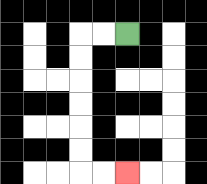{'start': '[5, 1]', 'end': '[5, 7]', 'path_directions': 'L,L,D,D,D,D,D,D,R,R', 'path_coordinates': '[[5, 1], [4, 1], [3, 1], [3, 2], [3, 3], [3, 4], [3, 5], [3, 6], [3, 7], [4, 7], [5, 7]]'}